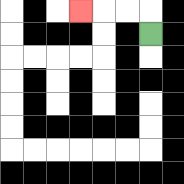{'start': '[6, 1]', 'end': '[3, 0]', 'path_directions': 'U,L,L,L', 'path_coordinates': '[[6, 1], [6, 0], [5, 0], [4, 0], [3, 0]]'}